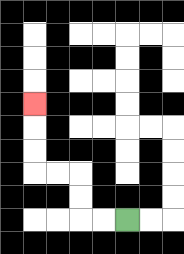{'start': '[5, 9]', 'end': '[1, 4]', 'path_directions': 'L,L,U,U,L,L,U,U,U', 'path_coordinates': '[[5, 9], [4, 9], [3, 9], [3, 8], [3, 7], [2, 7], [1, 7], [1, 6], [1, 5], [1, 4]]'}